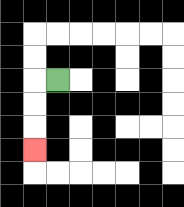{'start': '[2, 3]', 'end': '[1, 6]', 'path_directions': 'L,D,D,D', 'path_coordinates': '[[2, 3], [1, 3], [1, 4], [1, 5], [1, 6]]'}